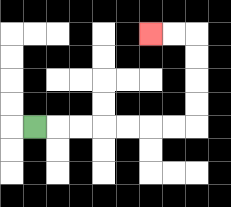{'start': '[1, 5]', 'end': '[6, 1]', 'path_directions': 'R,R,R,R,R,R,R,U,U,U,U,L,L', 'path_coordinates': '[[1, 5], [2, 5], [3, 5], [4, 5], [5, 5], [6, 5], [7, 5], [8, 5], [8, 4], [8, 3], [8, 2], [8, 1], [7, 1], [6, 1]]'}